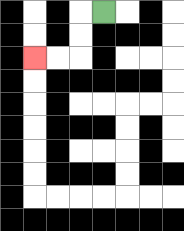{'start': '[4, 0]', 'end': '[1, 2]', 'path_directions': 'L,D,D,L,L', 'path_coordinates': '[[4, 0], [3, 0], [3, 1], [3, 2], [2, 2], [1, 2]]'}